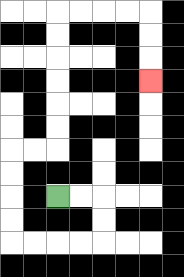{'start': '[2, 8]', 'end': '[6, 3]', 'path_directions': 'R,R,D,D,L,L,L,L,U,U,U,U,R,R,U,U,U,U,U,U,R,R,R,R,D,D,D', 'path_coordinates': '[[2, 8], [3, 8], [4, 8], [4, 9], [4, 10], [3, 10], [2, 10], [1, 10], [0, 10], [0, 9], [0, 8], [0, 7], [0, 6], [1, 6], [2, 6], [2, 5], [2, 4], [2, 3], [2, 2], [2, 1], [2, 0], [3, 0], [4, 0], [5, 0], [6, 0], [6, 1], [6, 2], [6, 3]]'}